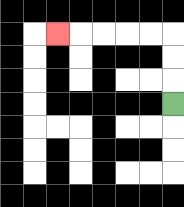{'start': '[7, 4]', 'end': '[2, 1]', 'path_directions': 'U,U,U,L,L,L,L,L', 'path_coordinates': '[[7, 4], [7, 3], [7, 2], [7, 1], [6, 1], [5, 1], [4, 1], [3, 1], [2, 1]]'}